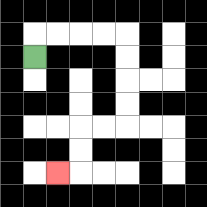{'start': '[1, 2]', 'end': '[2, 7]', 'path_directions': 'U,R,R,R,R,D,D,D,D,L,L,D,D,L', 'path_coordinates': '[[1, 2], [1, 1], [2, 1], [3, 1], [4, 1], [5, 1], [5, 2], [5, 3], [5, 4], [5, 5], [4, 5], [3, 5], [3, 6], [3, 7], [2, 7]]'}